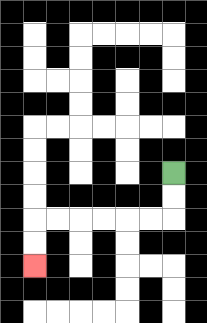{'start': '[7, 7]', 'end': '[1, 11]', 'path_directions': 'D,D,L,L,L,L,L,L,D,D', 'path_coordinates': '[[7, 7], [7, 8], [7, 9], [6, 9], [5, 9], [4, 9], [3, 9], [2, 9], [1, 9], [1, 10], [1, 11]]'}